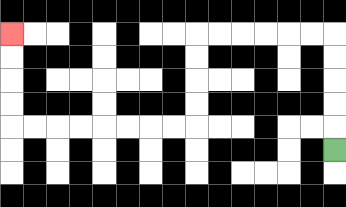{'start': '[14, 6]', 'end': '[0, 1]', 'path_directions': 'U,U,U,U,U,L,L,L,L,L,L,D,D,D,D,L,L,L,L,L,L,L,L,U,U,U,U', 'path_coordinates': '[[14, 6], [14, 5], [14, 4], [14, 3], [14, 2], [14, 1], [13, 1], [12, 1], [11, 1], [10, 1], [9, 1], [8, 1], [8, 2], [8, 3], [8, 4], [8, 5], [7, 5], [6, 5], [5, 5], [4, 5], [3, 5], [2, 5], [1, 5], [0, 5], [0, 4], [0, 3], [0, 2], [0, 1]]'}